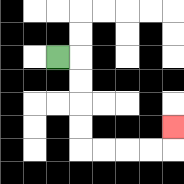{'start': '[2, 2]', 'end': '[7, 5]', 'path_directions': 'R,D,D,D,D,R,R,R,R,U', 'path_coordinates': '[[2, 2], [3, 2], [3, 3], [3, 4], [3, 5], [3, 6], [4, 6], [5, 6], [6, 6], [7, 6], [7, 5]]'}